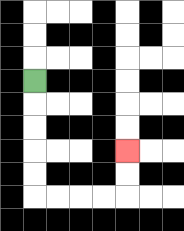{'start': '[1, 3]', 'end': '[5, 6]', 'path_directions': 'D,D,D,D,D,R,R,R,R,U,U', 'path_coordinates': '[[1, 3], [1, 4], [1, 5], [1, 6], [1, 7], [1, 8], [2, 8], [3, 8], [4, 8], [5, 8], [5, 7], [5, 6]]'}